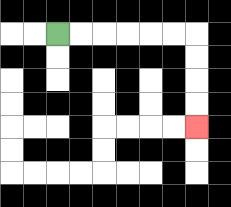{'start': '[2, 1]', 'end': '[8, 5]', 'path_directions': 'R,R,R,R,R,R,D,D,D,D', 'path_coordinates': '[[2, 1], [3, 1], [4, 1], [5, 1], [6, 1], [7, 1], [8, 1], [8, 2], [8, 3], [8, 4], [8, 5]]'}